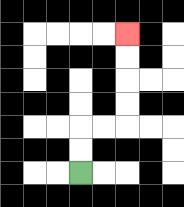{'start': '[3, 7]', 'end': '[5, 1]', 'path_directions': 'U,U,R,R,U,U,U,U', 'path_coordinates': '[[3, 7], [3, 6], [3, 5], [4, 5], [5, 5], [5, 4], [5, 3], [5, 2], [5, 1]]'}